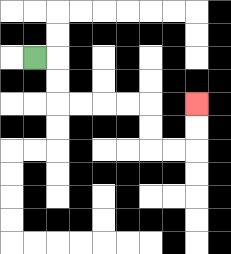{'start': '[1, 2]', 'end': '[8, 4]', 'path_directions': 'R,D,D,R,R,R,R,D,D,R,R,U,U', 'path_coordinates': '[[1, 2], [2, 2], [2, 3], [2, 4], [3, 4], [4, 4], [5, 4], [6, 4], [6, 5], [6, 6], [7, 6], [8, 6], [8, 5], [8, 4]]'}